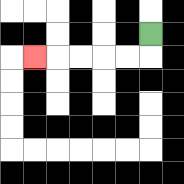{'start': '[6, 1]', 'end': '[1, 2]', 'path_directions': 'D,L,L,L,L,L', 'path_coordinates': '[[6, 1], [6, 2], [5, 2], [4, 2], [3, 2], [2, 2], [1, 2]]'}